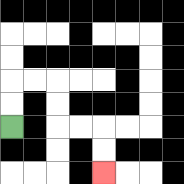{'start': '[0, 5]', 'end': '[4, 7]', 'path_directions': 'U,U,R,R,D,D,R,R,D,D', 'path_coordinates': '[[0, 5], [0, 4], [0, 3], [1, 3], [2, 3], [2, 4], [2, 5], [3, 5], [4, 5], [4, 6], [4, 7]]'}